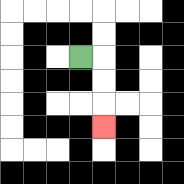{'start': '[3, 2]', 'end': '[4, 5]', 'path_directions': 'R,D,D,D', 'path_coordinates': '[[3, 2], [4, 2], [4, 3], [4, 4], [4, 5]]'}